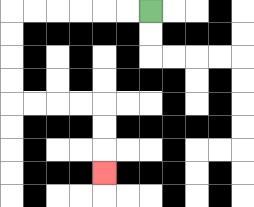{'start': '[6, 0]', 'end': '[4, 7]', 'path_directions': 'L,L,L,L,L,L,D,D,D,D,R,R,R,R,D,D,D', 'path_coordinates': '[[6, 0], [5, 0], [4, 0], [3, 0], [2, 0], [1, 0], [0, 0], [0, 1], [0, 2], [0, 3], [0, 4], [1, 4], [2, 4], [3, 4], [4, 4], [4, 5], [4, 6], [4, 7]]'}